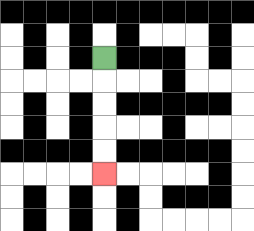{'start': '[4, 2]', 'end': '[4, 7]', 'path_directions': 'D,D,D,D,D', 'path_coordinates': '[[4, 2], [4, 3], [4, 4], [4, 5], [4, 6], [4, 7]]'}